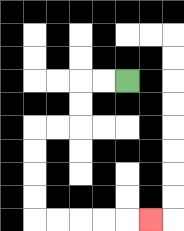{'start': '[5, 3]', 'end': '[6, 9]', 'path_directions': 'L,L,D,D,L,L,D,D,D,D,R,R,R,R,R', 'path_coordinates': '[[5, 3], [4, 3], [3, 3], [3, 4], [3, 5], [2, 5], [1, 5], [1, 6], [1, 7], [1, 8], [1, 9], [2, 9], [3, 9], [4, 9], [5, 9], [6, 9]]'}